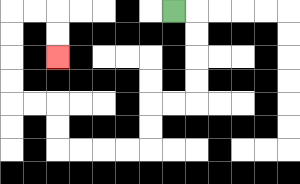{'start': '[7, 0]', 'end': '[2, 2]', 'path_directions': 'R,D,D,D,D,L,L,D,D,L,L,L,L,U,U,L,L,U,U,U,U,R,R,D,D', 'path_coordinates': '[[7, 0], [8, 0], [8, 1], [8, 2], [8, 3], [8, 4], [7, 4], [6, 4], [6, 5], [6, 6], [5, 6], [4, 6], [3, 6], [2, 6], [2, 5], [2, 4], [1, 4], [0, 4], [0, 3], [0, 2], [0, 1], [0, 0], [1, 0], [2, 0], [2, 1], [2, 2]]'}